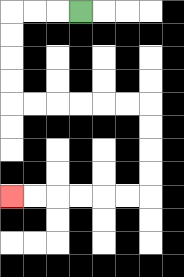{'start': '[3, 0]', 'end': '[0, 8]', 'path_directions': 'L,L,L,D,D,D,D,R,R,R,R,R,R,D,D,D,D,L,L,L,L,L,L', 'path_coordinates': '[[3, 0], [2, 0], [1, 0], [0, 0], [0, 1], [0, 2], [0, 3], [0, 4], [1, 4], [2, 4], [3, 4], [4, 4], [5, 4], [6, 4], [6, 5], [6, 6], [6, 7], [6, 8], [5, 8], [4, 8], [3, 8], [2, 8], [1, 8], [0, 8]]'}